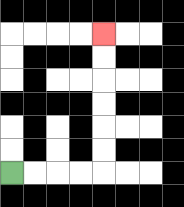{'start': '[0, 7]', 'end': '[4, 1]', 'path_directions': 'R,R,R,R,U,U,U,U,U,U', 'path_coordinates': '[[0, 7], [1, 7], [2, 7], [3, 7], [4, 7], [4, 6], [4, 5], [4, 4], [4, 3], [4, 2], [4, 1]]'}